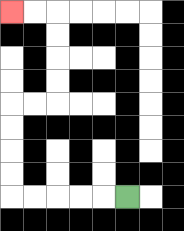{'start': '[5, 8]', 'end': '[0, 0]', 'path_directions': 'L,L,L,L,L,U,U,U,U,R,R,U,U,U,U,L,L', 'path_coordinates': '[[5, 8], [4, 8], [3, 8], [2, 8], [1, 8], [0, 8], [0, 7], [0, 6], [0, 5], [0, 4], [1, 4], [2, 4], [2, 3], [2, 2], [2, 1], [2, 0], [1, 0], [0, 0]]'}